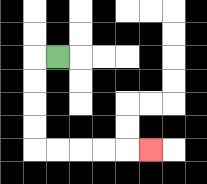{'start': '[2, 2]', 'end': '[6, 6]', 'path_directions': 'L,D,D,D,D,R,R,R,R,R', 'path_coordinates': '[[2, 2], [1, 2], [1, 3], [1, 4], [1, 5], [1, 6], [2, 6], [3, 6], [4, 6], [5, 6], [6, 6]]'}